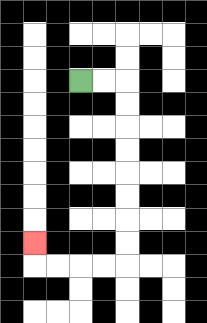{'start': '[3, 3]', 'end': '[1, 10]', 'path_directions': 'R,R,D,D,D,D,D,D,D,D,L,L,L,L,U', 'path_coordinates': '[[3, 3], [4, 3], [5, 3], [5, 4], [5, 5], [5, 6], [5, 7], [5, 8], [5, 9], [5, 10], [5, 11], [4, 11], [3, 11], [2, 11], [1, 11], [1, 10]]'}